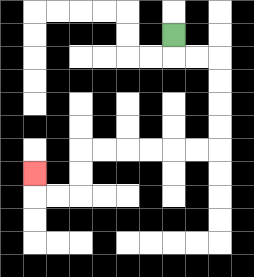{'start': '[7, 1]', 'end': '[1, 7]', 'path_directions': 'D,R,R,D,D,D,D,L,L,L,L,L,L,D,D,L,L,U', 'path_coordinates': '[[7, 1], [7, 2], [8, 2], [9, 2], [9, 3], [9, 4], [9, 5], [9, 6], [8, 6], [7, 6], [6, 6], [5, 6], [4, 6], [3, 6], [3, 7], [3, 8], [2, 8], [1, 8], [1, 7]]'}